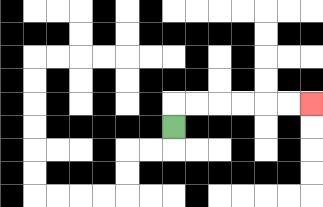{'start': '[7, 5]', 'end': '[13, 4]', 'path_directions': 'U,R,R,R,R,R,R', 'path_coordinates': '[[7, 5], [7, 4], [8, 4], [9, 4], [10, 4], [11, 4], [12, 4], [13, 4]]'}